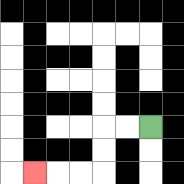{'start': '[6, 5]', 'end': '[1, 7]', 'path_directions': 'L,L,D,D,L,L,L', 'path_coordinates': '[[6, 5], [5, 5], [4, 5], [4, 6], [4, 7], [3, 7], [2, 7], [1, 7]]'}